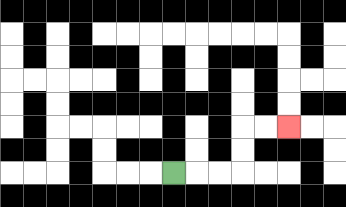{'start': '[7, 7]', 'end': '[12, 5]', 'path_directions': 'R,R,R,U,U,R,R', 'path_coordinates': '[[7, 7], [8, 7], [9, 7], [10, 7], [10, 6], [10, 5], [11, 5], [12, 5]]'}